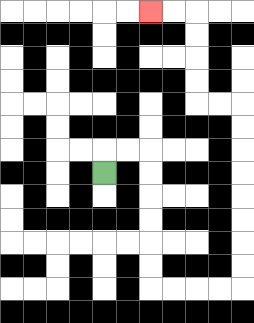{'start': '[4, 7]', 'end': '[6, 0]', 'path_directions': 'U,R,R,D,D,D,D,D,D,R,R,R,R,U,U,U,U,U,U,U,U,L,L,U,U,U,U,L,L', 'path_coordinates': '[[4, 7], [4, 6], [5, 6], [6, 6], [6, 7], [6, 8], [6, 9], [6, 10], [6, 11], [6, 12], [7, 12], [8, 12], [9, 12], [10, 12], [10, 11], [10, 10], [10, 9], [10, 8], [10, 7], [10, 6], [10, 5], [10, 4], [9, 4], [8, 4], [8, 3], [8, 2], [8, 1], [8, 0], [7, 0], [6, 0]]'}